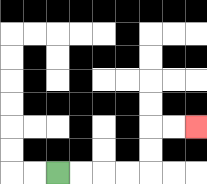{'start': '[2, 7]', 'end': '[8, 5]', 'path_directions': 'R,R,R,R,U,U,R,R', 'path_coordinates': '[[2, 7], [3, 7], [4, 7], [5, 7], [6, 7], [6, 6], [6, 5], [7, 5], [8, 5]]'}